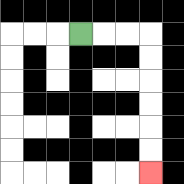{'start': '[3, 1]', 'end': '[6, 7]', 'path_directions': 'R,R,R,D,D,D,D,D,D', 'path_coordinates': '[[3, 1], [4, 1], [5, 1], [6, 1], [6, 2], [6, 3], [6, 4], [6, 5], [6, 6], [6, 7]]'}